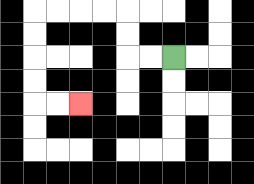{'start': '[7, 2]', 'end': '[3, 4]', 'path_directions': 'L,L,U,U,L,L,L,L,D,D,D,D,R,R', 'path_coordinates': '[[7, 2], [6, 2], [5, 2], [5, 1], [5, 0], [4, 0], [3, 0], [2, 0], [1, 0], [1, 1], [1, 2], [1, 3], [1, 4], [2, 4], [3, 4]]'}